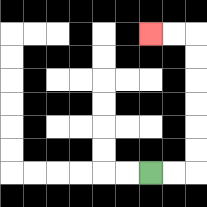{'start': '[6, 7]', 'end': '[6, 1]', 'path_directions': 'R,R,U,U,U,U,U,U,L,L', 'path_coordinates': '[[6, 7], [7, 7], [8, 7], [8, 6], [8, 5], [8, 4], [8, 3], [8, 2], [8, 1], [7, 1], [6, 1]]'}